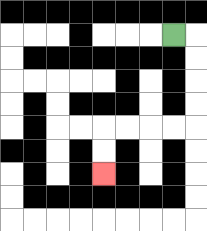{'start': '[7, 1]', 'end': '[4, 7]', 'path_directions': 'R,D,D,D,D,L,L,L,L,D,D', 'path_coordinates': '[[7, 1], [8, 1], [8, 2], [8, 3], [8, 4], [8, 5], [7, 5], [6, 5], [5, 5], [4, 5], [4, 6], [4, 7]]'}